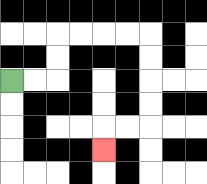{'start': '[0, 3]', 'end': '[4, 6]', 'path_directions': 'R,R,U,U,R,R,R,R,D,D,D,D,L,L,D', 'path_coordinates': '[[0, 3], [1, 3], [2, 3], [2, 2], [2, 1], [3, 1], [4, 1], [5, 1], [6, 1], [6, 2], [6, 3], [6, 4], [6, 5], [5, 5], [4, 5], [4, 6]]'}